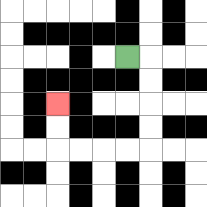{'start': '[5, 2]', 'end': '[2, 4]', 'path_directions': 'R,D,D,D,D,L,L,L,L,U,U', 'path_coordinates': '[[5, 2], [6, 2], [6, 3], [6, 4], [6, 5], [6, 6], [5, 6], [4, 6], [3, 6], [2, 6], [2, 5], [2, 4]]'}